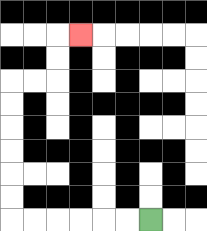{'start': '[6, 9]', 'end': '[3, 1]', 'path_directions': 'L,L,L,L,L,L,U,U,U,U,U,U,R,R,U,U,R', 'path_coordinates': '[[6, 9], [5, 9], [4, 9], [3, 9], [2, 9], [1, 9], [0, 9], [0, 8], [0, 7], [0, 6], [0, 5], [0, 4], [0, 3], [1, 3], [2, 3], [2, 2], [2, 1], [3, 1]]'}